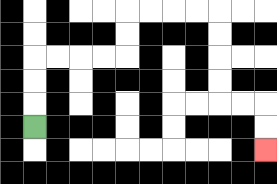{'start': '[1, 5]', 'end': '[11, 6]', 'path_directions': 'U,U,U,R,R,R,R,U,U,R,R,R,R,D,D,D,D,R,R,D,D', 'path_coordinates': '[[1, 5], [1, 4], [1, 3], [1, 2], [2, 2], [3, 2], [4, 2], [5, 2], [5, 1], [5, 0], [6, 0], [7, 0], [8, 0], [9, 0], [9, 1], [9, 2], [9, 3], [9, 4], [10, 4], [11, 4], [11, 5], [11, 6]]'}